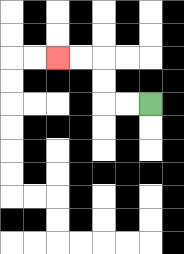{'start': '[6, 4]', 'end': '[2, 2]', 'path_directions': 'L,L,U,U,L,L', 'path_coordinates': '[[6, 4], [5, 4], [4, 4], [4, 3], [4, 2], [3, 2], [2, 2]]'}